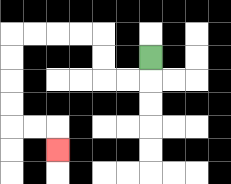{'start': '[6, 2]', 'end': '[2, 6]', 'path_directions': 'D,L,L,U,U,L,L,L,L,D,D,D,D,R,R,D', 'path_coordinates': '[[6, 2], [6, 3], [5, 3], [4, 3], [4, 2], [4, 1], [3, 1], [2, 1], [1, 1], [0, 1], [0, 2], [0, 3], [0, 4], [0, 5], [1, 5], [2, 5], [2, 6]]'}